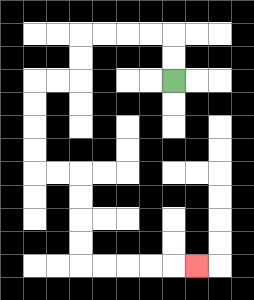{'start': '[7, 3]', 'end': '[8, 11]', 'path_directions': 'U,U,L,L,L,L,D,D,L,L,D,D,D,D,R,R,D,D,D,D,R,R,R,R,R', 'path_coordinates': '[[7, 3], [7, 2], [7, 1], [6, 1], [5, 1], [4, 1], [3, 1], [3, 2], [3, 3], [2, 3], [1, 3], [1, 4], [1, 5], [1, 6], [1, 7], [2, 7], [3, 7], [3, 8], [3, 9], [3, 10], [3, 11], [4, 11], [5, 11], [6, 11], [7, 11], [8, 11]]'}